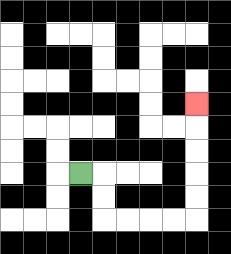{'start': '[3, 7]', 'end': '[8, 4]', 'path_directions': 'R,D,D,R,R,R,R,U,U,U,U,U', 'path_coordinates': '[[3, 7], [4, 7], [4, 8], [4, 9], [5, 9], [6, 9], [7, 9], [8, 9], [8, 8], [8, 7], [8, 6], [8, 5], [8, 4]]'}